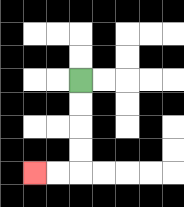{'start': '[3, 3]', 'end': '[1, 7]', 'path_directions': 'D,D,D,D,L,L', 'path_coordinates': '[[3, 3], [3, 4], [3, 5], [3, 6], [3, 7], [2, 7], [1, 7]]'}